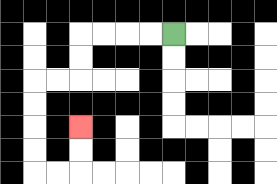{'start': '[7, 1]', 'end': '[3, 5]', 'path_directions': 'L,L,L,L,D,D,L,L,D,D,D,D,R,R,U,U', 'path_coordinates': '[[7, 1], [6, 1], [5, 1], [4, 1], [3, 1], [3, 2], [3, 3], [2, 3], [1, 3], [1, 4], [1, 5], [1, 6], [1, 7], [2, 7], [3, 7], [3, 6], [3, 5]]'}